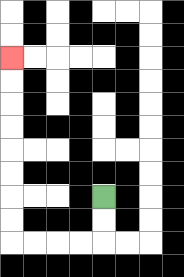{'start': '[4, 8]', 'end': '[0, 2]', 'path_directions': 'D,D,L,L,L,L,U,U,U,U,U,U,U,U', 'path_coordinates': '[[4, 8], [4, 9], [4, 10], [3, 10], [2, 10], [1, 10], [0, 10], [0, 9], [0, 8], [0, 7], [0, 6], [0, 5], [0, 4], [0, 3], [0, 2]]'}